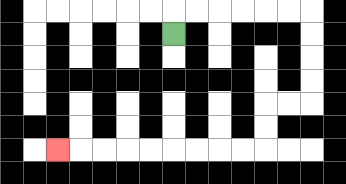{'start': '[7, 1]', 'end': '[2, 6]', 'path_directions': 'U,R,R,R,R,R,R,D,D,D,D,L,L,D,D,L,L,L,L,L,L,L,L,L', 'path_coordinates': '[[7, 1], [7, 0], [8, 0], [9, 0], [10, 0], [11, 0], [12, 0], [13, 0], [13, 1], [13, 2], [13, 3], [13, 4], [12, 4], [11, 4], [11, 5], [11, 6], [10, 6], [9, 6], [8, 6], [7, 6], [6, 6], [5, 6], [4, 6], [3, 6], [2, 6]]'}